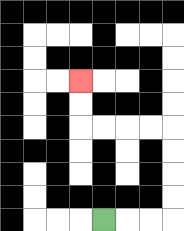{'start': '[4, 9]', 'end': '[3, 3]', 'path_directions': 'R,R,R,U,U,U,U,L,L,L,L,U,U', 'path_coordinates': '[[4, 9], [5, 9], [6, 9], [7, 9], [7, 8], [7, 7], [7, 6], [7, 5], [6, 5], [5, 5], [4, 5], [3, 5], [3, 4], [3, 3]]'}